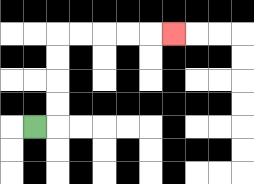{'start': '[1, 5]', 'end': '[7, 1]', 'path_directions': 'R,U,U,U,U,R,R,R,R,R', 'path_coordinates': '[[1, 5], [2, 5], [2, 4], [2, 3], [2, 2], [2, 1], [3, 1], [4, 1], [5, 1], [6, 1], [7, 1]]'}